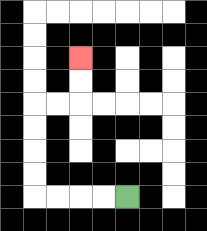{'start': '[5, 8]', 'end': '[3, 2]', 'path_directions': 'L,L,L,L,U,U,U,U,R,R,U,U', 'path_coordinates': '[[5, 8], [4, 8], [3, 8], [2, 8], [1, 8], [1, 7], [1, 6], [1, 5], [1, 4], [2, 4], [3, 4], [3, 3], [3, 2]]'}